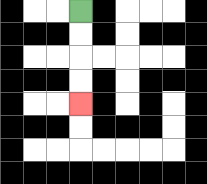{'start': '[3, 0]', 'end': '[3, 4]', 'path_directions': 'D,D,D,D', 'path_coordinates': '[[3, 0], [3, 1], [3, 2], [3, 3], [3, 4]]'}